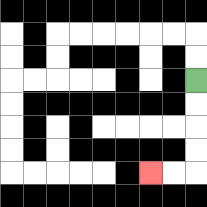{'start': '[8, 3]', 'end': '[6, 7]', 'path_directions': 'D,D,D,D,L,L', 'path_coordinates': '[[8, 3], [8, 4], [8, 5], [8, 6], [8, 7], [7, 7], [6, 7]]'}